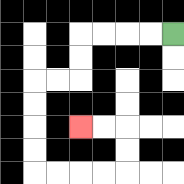{'start': '[7, 1]', 'end': '[3, 5]', 'path_directions': 'L,L,L,L,D,D,L,L,D,D,D,D,R,R,R,R,U,U,L,L', 'path_coordinates': '[[7, 1], [6, 1], [5, 1], [4, 1], [3, 1], [3, 2], [3, 3], [2, 3], [1, 3], [1, 4], [1, 5], [1, 6], [1, 7], [2, 7], [3, 7], [4, 7], [5, 7], [5, 6], [5, 5], [4, 5], [3, 5]]'}